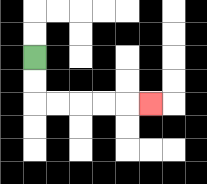{'start': '[1, 2]', 'end': '[6, 4]', 'path_directions': 'D,D,R,R,R,R,R', 'path_coordinates': '[[1, 2], [1, 3], [1, 4], [2, 4], [3, 4], [4, 4], [5, 4], [6, 4]]'}